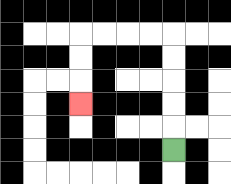{'start': '[7, 6]', 'end': '[3, 4]', 'path_directions': 'U,U,U,U,U,L,L,L,L,D,D,D', 'path_coordinates': '[[7, 6], [7, 5], [7, 4], [7, 3], [7, 2], [7, 1], [6, 1], [5, 1], [4, 1], [3, 1], [3, 2], [3, 3], [3, 4]]'}